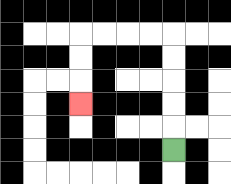{'start': '[7, 6]', 'end': '[3, 4]', 'path_directions': 'U,U,U,U,U,L,L,L,L,D,D,D', 'path_coordinates': '[[7, 6], [7, 5], [7, 4], [7, 3], [7, 2], [7, 1], [6, 1], [5, 1], [4, 1], [3, 1], [3, 2], [3, 3], [3, 4]]'}